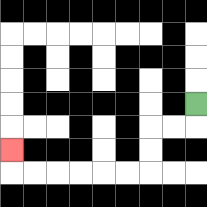{'start': '[8, 4]', 'end': '[0, 6]', 'path_directions': 'D,L,L,D,D,L,L,L,L,L,L,U', 'path_coordinates': '[[8, 4], [8, 5], [7, 5], [6, 5], [6, 6], [6, 7], [5, 7], [4, 7], [3, 7], [2, 7], [1, 7], [0, 7], [0, 6]]'}